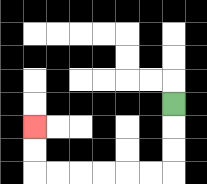{'start': '[7, 4]', 'end': '[1, 5]', 'path_directions': 'D,D,D,L,L,L,L,L,L,U,U', 'path_coordinates': '[[7, 4], [7, 5], [7, 6], [7, 7], [6, 7], [5, 7], [4, 7], [3, 7], [2, 7], [1, 7], [1, 6], [1, 5]]'}